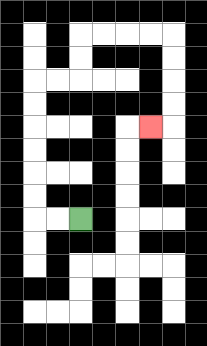{'start': '[3, 9]', 'end': '[6, 5]', 'path_directions': 'L,L,U,U,U,U,U,U,R,R,U,U,R,R,R,R,D,D,D,D,L', 'path_coordinates': '[[3, 9], [2, 9], [1, 9], [1, 8], [1, 7], [1, 6], [1, 5], [1, 4], [1, 3], [2, 3], [3, 3], [3, 2], [3, 1], [4, 1], [5, 1], [6, 1], [7, 1], [7, 2], [7, 3], [7, 4], [7, 5], [6, 5]]'}